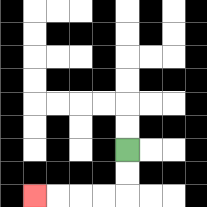{'start': '[5, 6]', 'end': '[1, 8]', 'path_directions': 'D,D,L,L,L,L', 'path_coordinates': '[[5, 6], [5, 7], [5, 8], [4, 8], [3, 8], [2, 8], [1, 8]]'}